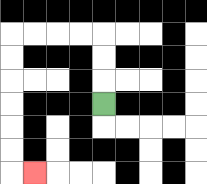{'start': '[4, 4]', 'end': '[1, 7]', 'path_directions': 'U,U,U,L,L,L,L,D,D,D,D,D,D,R', 'path_coordinates': '[[4, 4], [4, 3], [4, 2], [4, 1], [3, 1], [2, 1], [1, 1], [0, 1], [0, 2], [0, 3], [0, 4], [0, 5], [0, 6], [0, 7], [1, 7]]'}